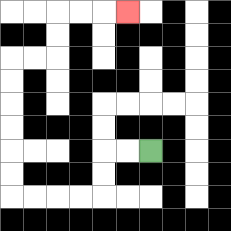{'start': '[6, 6]', 'end': '[5, 0]', 'path_directions': 'L,L,D,D,L,L,L,L,U,U,U,U,U,U,R,R,U,U,R,R,R', 'path_coordinates': '[[6, 6], [5, 6], [4, 6], [4, 7], [4, 8], [3, 8], [2, 8], [1, 8], [0, 8], [0, 7], [0, 6], [0, 5], [0, 4], [0, 3], [0, 2], [1, 2], [2, 2], [2, 1], [2, 0], [3, 0], [4, 0], [5, 0]]'}